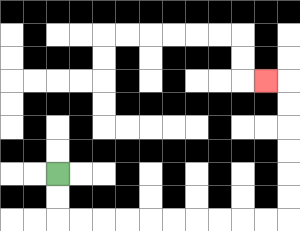{'start': '[2, 7]', 'end': '[11, 3]', 'path_directions': 'D,D,R,R,R,R,R,R,R,R,R,R,U,U,U,U,U,U,L', 'path_coordinates': '[[2, 7], [2, 8], [2, 9], [3, 9], [4, 9], [5, 9], [6, 9], [7, 9], [8, 9], [9, 9], [10, 9], [11, 9], [12, 9], [12, 8], [12, 7], [12, 6], [12, 5], [12, 4], [12, 3], [11, 3]]'}